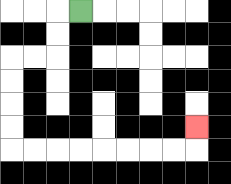{'start': '[3, 0]', 'end': '[8, 5]', 'path_directions': 'L,D,D,L,L,D,D,D,D,R,R,R,R,R,R,R,R,U', 'path_coordinates': '[[3, 0], [2, 0], [2, 1], [2, 2], [1, 2], [0, 2], [0, 3], [0, 4], [0, 5], [0, 6], [1, 6], [2, 6], [3, 6], [4, 6], [5, 6], [6, 6], [7, 6], [8, 6], [8, 5]]'}